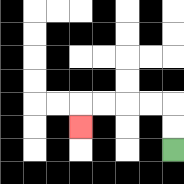{'start': '[7, 6]', 'end': '[3, 5]', 'path_directions': 'U,U,L,L,L,L,D', 'path_coordinates': '[[7, 6], [7, 5], [7, 4], [6, 4], [5, 4], [4, 4], [3, 4], [3, 5]]'}